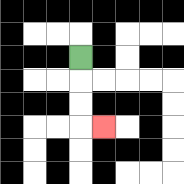{'start': '[3, 2]', 'end': '[4, 5]', 'path_directions': 'D,D,D,R', 'path_coordinates': '[[3, 2], [3, 3], [3, 4], [3, 5], [4, 5]]'}